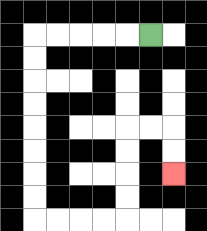{'start': '[6, 1]', 'end': '[7, 7]', 'path_directions': 'L,L,L,L,L,D,D,D,D,D,D,D,D,R,R,R,R,U,U,U,U,R,R,D,D', 'path_coordinates': '[[6, 1], [5, 1], [4, 1], [3, 1], [2, 1], [1, 1], [1, 2], [1, 3], [1, 4], [1, 5], [1, 6], [1, 7], [1, 8], [1, 9], [2, 9], [3, 9], [4, 9], [5, 9], [5, 8], [5, 7], [5, 6], [5, 5], [6, 5], [7, 5], [7, 6], [7, 7]]'}